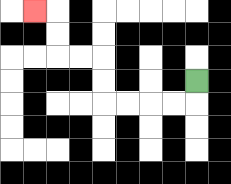{'start': '[8, 3]', 'end': '[1, 0]', 'path_directions': 'D,L,L,L,L,U,U,L,L,U,U,L', 'path_coordinates': '[[8, 3], [8, 4], [7, 4], [6, 4], [5, 4], [4, 4], [4, 3], [4, 2], [3, 2], [2, 2], [2, 1], [2, 0], [1, 0]]'}